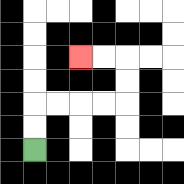{'start': '[1, 6]', 'end': '[3, 2]', 'path_directions': 'U,U,R,R,R,R,U,U,L,L', 'path_coordinates': '[[1, 6], [1, 5], [1, 4], [2, 4], [3, 4], [4, 4], [5, 4], [5, 3], [5, 2], [4, 2], [3, 2]]'}